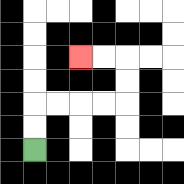{'start': '[1, 6]', 'end': '[3, 2]', 'path_directions': 'U,U,R,R,R,R,U,U,L,L', 'path_coordinates': '[[1, 6], [1, 5], [1, 4], [2, 4], [3, 4], [4, 4], [5, 4], [5, 3], [5, 2], [4, 2], [3, 2]]'}